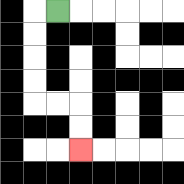{'start': '[2, 0]', 'end': '[3, 6]', 'path_directions': 'L,D,D,D,D,R,R,D,D', 'path_coordinates': '[[2, 0], [1, 0], [1, 1], [1, 2], [1, 3], [1, 4], [2, 4], [3, 4], [3, 5], [3, 6]]'}